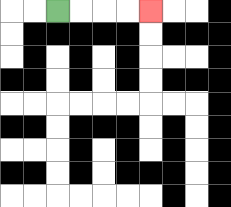{'start': '[2, 0]', 'end': '[6, 0]', 'path_directions': 'R,R,R,R', 'path_coordinates': '[[2, 0], [3, 0], [4, 0], [5, 0], [6, 0]]'}